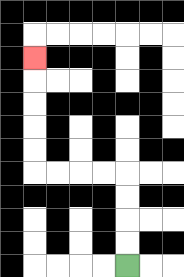{'start': '[5, 11]', 'end': '[1, 2]', 'path_directions': 'U,U,U,U,L,L,L,L,U,U,U,U,U', 'path_coordinates': '[[5, 11], [5, 10], [5, 9], [5, 8], [5, 7], [4, 7], [3, 7], [2, 7], [1, 7], [1, 6], [1, 5], [1, 4], [1, 3], [1, 2]]'}